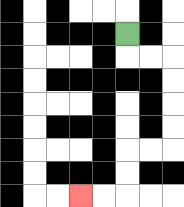{'start': '[5, 1]', 'end': '[3, 8]', 'path_directions': 'D,R,R,D,D,D,D,L,L,D,D,L,L', 'path_coordinates': '[[5, 1], [5, 2], [6, 2], [7, 2], [7, 3], [7, 4], [7, 5], [7, 6], [6, 6], [5, 6], [5, 7], [5, 8], [4, 8], [3, 8]]'}